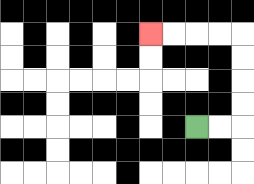{'start': '[8, 5]', 'end': '[6, 1]', 'path_directions': 'R,R,U,U,U,U,L,L,L,L', 'path_coordinates': '[[8, 5], [9, 5], [10, 5], [10, 4], [10, 3], [10, 2], [10, 1], [9, 1], [8, 1], [7, 1], [6, 1]]'}